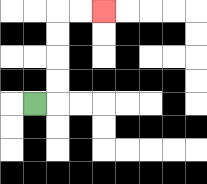{'start': '[1, 4]', 'end': '[4, 0]', 'path_directions': 'R,U,U,U,U,R,R', 'path_coordinates': '[[1, 4], [2, 4], [2, 3], [2, 2], [2, 1], [2, 0], [3, 0], [4, 0]]'}